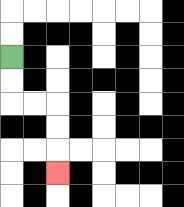{'start': '[0, 2]', 'end': '[2, 7]', 'path_directions': 'D,D,R,R,D,D,D', 'path_coordinates': '[[0, 2], [0, 3], [0, 4], [1, 4], [2, 4], [2, 5], [2, 6], [2, 7]]'}